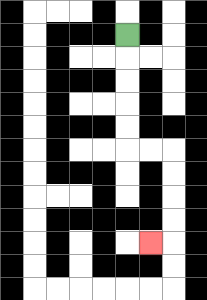{'start': '[5, 1]', 'end': '[6, 10]', 'path_directions': 'D,D,D,D,D,R,R,D,D,D,D,L', 'path_coordinates': '[[5, 1], [5, 2], [5, 3], [5, 4], [5, 5], [5, 6], [6, 6], [7, 6], [7, 7], [7, 8], [7, 9], [7, 10], [6, 10]]'}